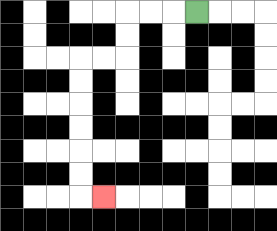{'start': '[8, 0]', 'end': '[4, 8]', 'path_directions': 'L,L,L,D,D,L,L,D,D,D,D,D,D,R', 'path_coordinates': '[[8, 0], [7, 0], [6, 0], [5, 0], [5, 1], [5, 2], [4, 2], [3, 2], [3, 3], [3, 4], [3, 5], [3, 6], [3, 7], [3, 8], [4, 8]]'}